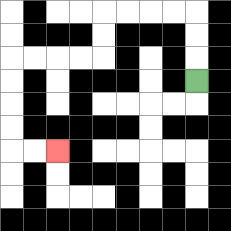{'start': '[8, 3]', 'end': '[2, 6]', 'path_directions': 'U,U,U,L,L,L,L,D,D,L,L,L,L,D,D,D,D,R,R', 'path_coordinates': '[[8, 3], [8, 2], [8, 1], [8, 0], [7, 0], [6, 0], [5, 0], [4, 0], [4, 1], [4, 2], [3, 2], [2, 2], [1, 2], [0, 2], [0, 3], [0, 4], [0, 5], [0, 6], [1, 6], [2, 6]]'}